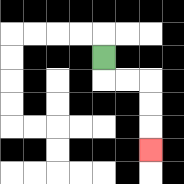{'start': '[4, 2]', 'end': '[6, 6]', 'path_directions': 'D,R,R,D,D,D', 'path_coordinates': '[[4, 2], [4, 3], [5, 3], [6, 3], [6, 4], [6, 5], [6, 6]]'}